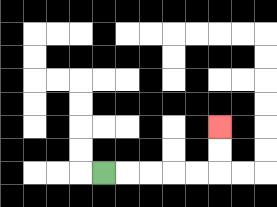{'start': '[4, 7]', 'end': '[9, 5]', 'path_directions': 'R,R,R,R,R,U,U', 'path_coordinates': '[[4, 7], [5, 7], [6, 7], [7, 7], [8, 7], [9, 7], [9, 6], [9, 5]]'}